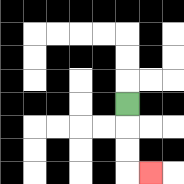{'start': '[5, 4]', 'end': '[6, 7]', 'path_directions': 'D,D,D,R', 'path_coordinates': '[[5, 4], [5, 5], [5, 6], [5, 7], [6, 7]]'}